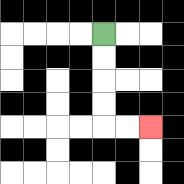{'start': '[4, 1]', 'end': '[6, 5]', 'path_directions': 'D,D,D,D,R,R', 'path_coordinates': '[[4, 1], [4, 2], [4, 3], [4, 4], [4, 5], [5, 5], [6, 5]]'}